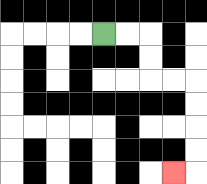{'start': '[4, 1]', 'end': '[7, 7]', 'path_directions': 'R,R,D,D,R,R,D,D,D,D,L', 'path_coordinates': '[[4, 1], [5, 1], [6, 1], [6, 2], [6, 3], [7, 3], [8, 3], [8, 4], [8, 5], [8, 6], [8, 7], [7, 7]]'}